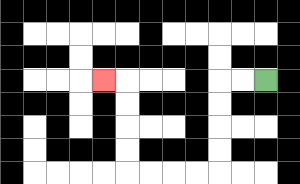{'start': '[11, 3]', 'end': '[4, 3]', 'path_directions': 'L,L,D,D,D,D,L,L,L,L,U,U,U,U,L', 'path_coordinates': '[[11, 3], [10, 3], [9, 3], [9, 4], [9, 5], [9, 6], [9, 7], [8, 7], [7, 7], [6, 7], [5, 7], [5, 6], [5, 5], [5, 4], [5, 3], [4, 3]]'}